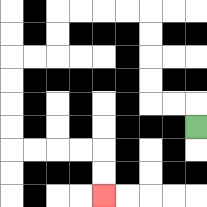{'start': '[8, 5]', 'end': '[4, 8]', 'path_directions': 'U,L,L,U,U,U,U,L,L,L,L,D,D,L,L,D,D,D,D,R,R,R,R,D,D', 'path_coordinates': '[[8, 5], [8, 4], [7, 4], [6, 4], [6, 3], [6, 2], [6, 1], [6, 0], [5, 0], [4, 0], [3, 0], [2, 0], [2, 1], [2, 2], [1, 2], [0, 2], [0, 3], [0, 4], [0, 5], [0, 6], [1, 6], [2, 6], [3, 6], [4, 6], [4, 7], [4, 8]]'}